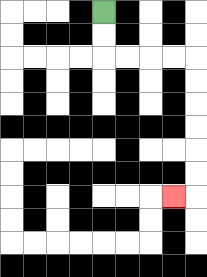{'start': '[4, 0]', 'end': '[7, 8]', 'path_directions': 'D,D,R,R,R,R,D,D,D,D,D,D,L', 'path_coordinates': '[[4, 0], [4, 1], [4, 2], [5, 2], [6, 2], [7, 2], [8, 2], [8, 3], [8, 4], [8, 5], [8, 6], [8, 7], [8, 8], [7, 8]]'}